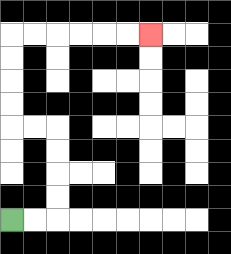{'start': '[0, 9]', 'end': '[6, 1]', 'path_directions': 'R,R,U,U,U,U,L,L,U,U,U,U,R,R,R,R,R,R', 'path_coordinates': '[[0, 9], [1, 9], [2, 9], [2, 8], [2, 7], [2, 6], [2, 5], [1, 5], [0, 5], [0, 4], [0, 3], [0, 2], [0, 1], [1, 1], [2, 1], [3, 1], [4, 1], [5, 1], [6, 1]]'}